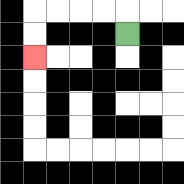{'start': '[5, 1]', 'end': '[1, 2]', 'path_directions': 'U,L,L,L,L,D,D', 'path_coordinates': '[[5, 1], [5, 0], [4, 0], [3, 0], [2, 0], [1, 0], [1, 1], [1, 2]]'}